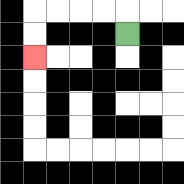{'start': '[5, 1]', 'end': '[1, 2]', 'path_directions': 'U,L,L,L,L,D,D', 'path_coordinates': '[[5, 1], [5, 0], [4, 0], [3, 0], [2, 0], [1, 0], [1, 1], [1, 2]]'}